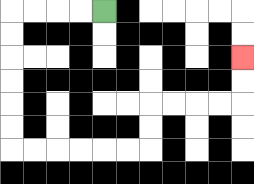{'start': '[4, 0]', 'end': '[10, 2]', 'path_directions': 'L,L,L,L,D,D,D,D,D,D,R,R,R,R,R,R,U,U,R,R,R,R,U,U', 'path_coordinates': '[[4, 0], [3, 0], [2, 0], [1, 0], [0, 0], [0, 1], [0, 2], [0, 3], [0, 4], [0, 5], [0, 6], [1, 6], [2, 6], [3, 6], [4, 6], [5, 6], [6, 6], [6, 5], [6, 4], [7, 4], [8, 4], [9, 4], [10, 4], [10, 3], [10, 2]]'}